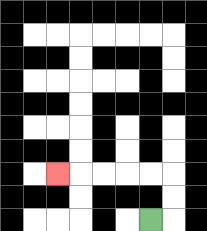{'start': '[6, 9]', 'end': '[2, 7]', 'path_directions': 'R,U,U,L,L,L,L,L', 'path_coordinates': '[[6, 9], [7, 9], [7, 8], [7, 7], [6, 7], [5, 7], [4, 7], [3, 7], [2, 7]]'}